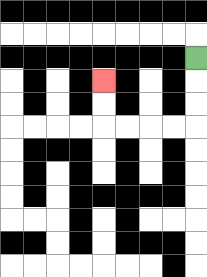{'start': '[8, 2]', 'end': '[4, 3]', 'path_directions': 'D,D,D,L,L,L,L,U,U', 'path_coordinates': '[[8, 2], [8, 3], [8, 4], [8, 5], [7, 5], [6, 5], [5, 5], [4, 5], [4, 4], [4, 3]]'}